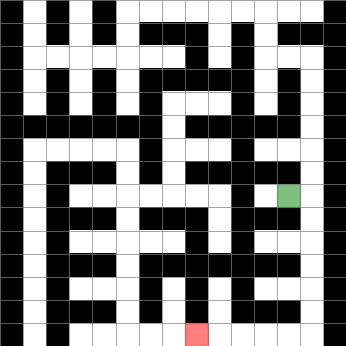{'start': '[12, 8]', 'end': '[8, 14]', 'path_directions': 'R,D,D,D,D,D,D,L,L,L,L,L', 'path_coordinates': '[[12, 8], [13, 8], [13, 9], [13, 10], [13, 11], [13, 12], [13, 13], [13, 14], [12, 14], [11, 14], [10, 14], [9, 14], [8, 14]]'}